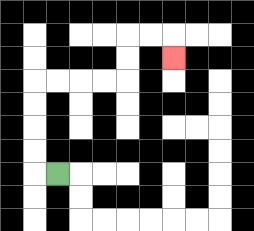{'start': '[2, 7]', 'end': '[7, 2]', 'path_directions': 'L,U,U,U,U,R,R,R,R,U,U,R,R,D', 'path_coordinates': '[[2, 7], [1, 7], [1, 6], [1, 5], [1, 4], [1, 3], [2, 3], [3, 3], [4, 3], [5, 3], [5, 2], [5, 1], [6, 1], [7, 1], [7, 2]]'}